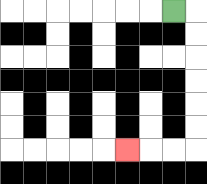{'start': '[7, 0]', 'end': '[5, 6]', 'path_directions': 'R,D,D,D,D,D,D,L,L,L', 'path_coordinates': '[[7, 0], [8, 0], [8, 1], [8, 2], [8, 3], [8, 4], [8, 5], [8, 6], [7, 6], [6, 6], [5, 6]]'}